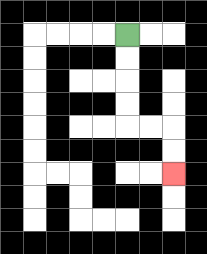{'start': '[5, 1]', 'end': '[7, 7]', 'path_directions': 'D,D,D,D,R,R,D,D', 'path_coordinates': '[[5, 1], [5, 2], [5, 3], [5, 4], [5, 5], [6, 5], [7, 5], [7, 6], [7, 7]]'}